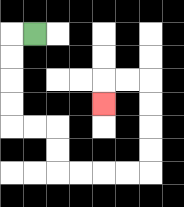{'start': '[1, 1]', 'end': '[4, 4]', 'path_directions': 'L,D,D,D,D,R,R,D,D,R,R,R,R,U,U,U,U,L,L,D', 'path_coordinates': '[[1, 1], [0, 1], [0, 2], [0, 3], [0, 4], [0, 5], [1, 5], [2, 5], [2, 6], [2, 7], [3, 7], [4, 7], [5, 7], [6, 7], [6, 6], [6, 5], [6, 4], [6, 3], [5, 3], [4, 3], [4, 4]]'}